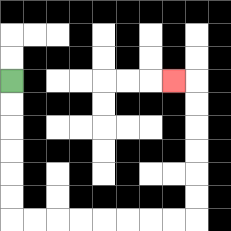{'start': '[0, 3]', 'end': '[7, 3]', 'path_directions': 'D,D,D,D,D,D,R,R,R,R,R,R,R,R,U,U,U,U,U,U,L', 'path_coordinates': '[[0, 3], [0, 4], [0, 5], [0, 6], [0, 7], [0, 8], [0, 9], [1, 9], [2, 9], [3, 9], [4, 9], [5, 9], [6, 9], [7, 9], [8, 9], [8, 8], [8, 7], [8, 6], [8, 5], [8, 4], [8, 3], [7, 3]]'}